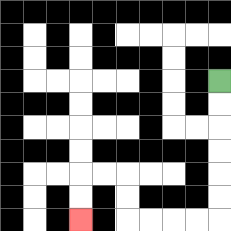{'start': '[9, 3]', 'end': '[3, 9]', 'path_directions': 'D,D,D,D,D,D,L,L,L,L,U,U,L,L,D,D', 'path_coordinates': '[[9, 3], [9, 4], [9, 5], [9, 6], [9, 7], [9, 8], [9, 9], [8, 9], [7, 9], [6, 9], [5, 9], [5, 8], [5, 7], [4, 7], [3, 7], [3, 8], [3, 9]]'}